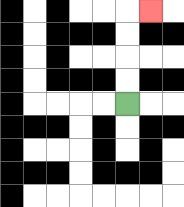{'start': '[5, 4]', 'end': '[6, 0]', 'path_directions': 'U,U,U,U,R', 'path_coordinates': '[[5, 4], [5, 3], [5, 2], [5, 1], [5, 0], [6, 0]]'}